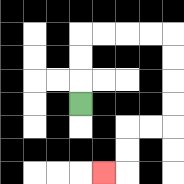{'start': '[3, 4]', 'end': '[4, 7]', 'path_directions': 'U,U,U,R,R,R,R,D,D,D,D,L,L,D,D,L', 'path_coordinates': '[[3, 4], [3, 3], [3, 2], [3, 1], [4, 1], [5, 1], [6, 1], [7, 1], [7, 2], [7, 3], [7, 4], [7, 5], [6, 5], [5, 5], [5, 6], [5, 7], [4, 7]]'}